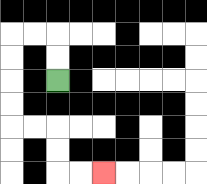{'start': '[2, 3]', 'end': '[4, 7]', 'path_directions': 'U,U,L,L,D,D,D,D,R,R,D,D,R,R', 'path_coordinates': '[[2, 3], [2, 2], [2, 1], [1, 1], [0, 1], [0, 2], [0, 3], [0, 4], [0, 5], [1, 5], [2, 5], [2, 6], [2, 7], [3, 7], [4, 7]]'}